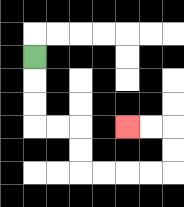{'start': '[1, 2]', 'end': '[5, 5]', 'path_directions': 'D,D,D,R,R,D,D,R,R,R,R,U,U,L,L', 'path_coordinates': '[[1, 2], [1, 3], [1, 4], [1, 5], [2, 5], [3, 5], [3, 6], [3, 7], [4, 7], [5, 7], [6, 7], [7, 7], [7, 6], [7, 5], [6, 5], [5, 5]]'}